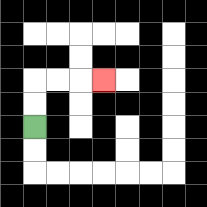{'start': '[1, 5]', 'end': '[4, 3]', 'path_directions': 'U,U,R,R,R', 'path_coordinates': '[[1, 5], [1, 4], [1, 3], [2, 3], [3, 3], [4, 3]]'}